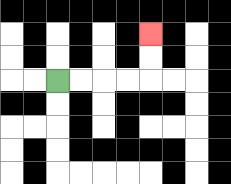{'start': '[2, 3]', 'end': '[6, 1]', 'path_directions': 'R,R,R,R,U,U', 'path_coordinates': '[[2, 3], [3, 3], [4, 3], [5, 3], [6, 3], [6, 2], [6, 1]]'}